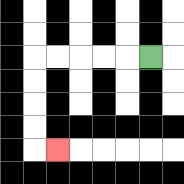{'start': '[6, 2]', 'end': '[2, 6]', 'path_directions': 'L,L,L,L,L,D,D,D,D,R', 'path_coordinates': '[[6, 2], [5, 2], [4, 2], [3, 2], [2, 2], [1, 2], [1, 3], [1, 4], [1, 5], [1, 6], [2, 6]]'}